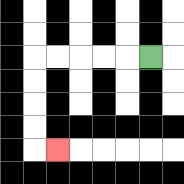{'start': '[6, 2]', 'end': '[2, 6]', 'path_directions': 'L,L,L,L,L,D,D,D,D,R', 'path_coordinates': '[[6, 2], [5, 2], [4, 2], [3, 2], [2, 2], [1, 2], [1, 3], [1, 4], [1, 5], [1, 6], [2, 6]]'}